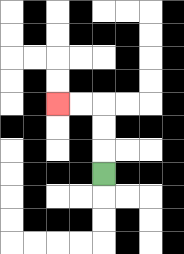{'start': '[4, 7]', 'end': '[2, 4]', 'path_directions': 'U,U,U,L,L', 'path_coordinates': '[[4, 7], [4, 6], [4, 5], [4, 4], [3, 4], [2, 4]]'}